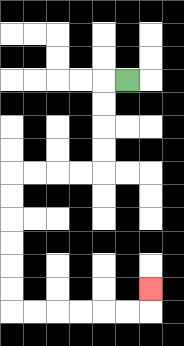{'start': '[5, 3]', 'end': '[6, 12]', 'path_directions': 'L,D,D,D,D,L,L,L,L,D,D,D,D,D,D,R,R,R,R,R,R,U', 'path_coordinates': '[[5, 3], [4, 3], [4, 4], [4, 5], [4, 6], [4, 7], [3, 7], [2, 7], [1, 7], [0, 7], [0, 8], [0, 9], [0, 10], [0, 11], [0, 12], [0, 13], [1, 13], [2, 13], [3, 13], [4, 13], [5, 13], [6, 13], [6, 12]]'}